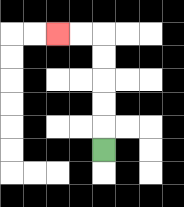{'start': '[4, 6]', 'end': '[2, 1]', 'path_directions': 'U,U,U,U,U,L,L', 'path_coordinates': '[[4, 6], [4, 5], [4, 4], [4, 3], [4, 2], [4, 1], [3, 1], [2, 1]]'}